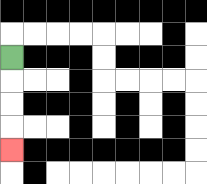{'start': '[0, 2]', 'end': '[0, 6]', 'path_directions': 'D,D,D,D', 'path_coordinates': '[[0, 2], [0, 3], [0, 4], [0, 5], [0, 6]]'}